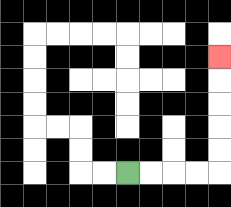{'start': '[5, 7]', 'end': '[9, 2]', 'path_directions': 'R,R,R,R,U,U,U,U,U', 'path_coordinates': '[[5, 7], [6, 7], [7, 7], [8, 7], [9, 7], [9, 6], [9, 5], [9, 4], [9, 3], [9, 2]]'}